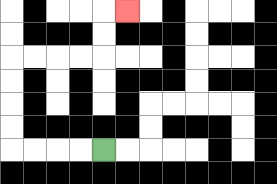{'start': '[4, 6]', 'end': '[5, 0]', 'path_directions': 'L,L,L,L,U,U,U,U,R,R,R,R,U,U,R', 'path_coordinates': '[[4, 6], [3, 6], [2, 6], [1, 6], [0, 6], [0, 5], [0, 4], [0, 3], [0, 2], [1, 2], [2, 2], [3, 2], [4, 2], [4, 1], [4, 0], [5, 0]]'}